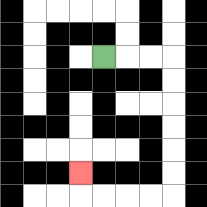{'start': '[4, 2]', 'end': '[3, 7]', 'path_directions': 'R,R,R,D,D,D,D,D,D,L,L,L,L,U', 'path_coordinates': '[[4, 2], [5, 2], [6, 2], [7, 2], [7, 3], [7, 4], [7, 5], [7, 6], [7, 7], [7, 8], [6, 8], [5, 8], [4, 8], [3, 8], [3, 7]]'}